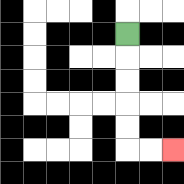{'start': '[5, 1]', 'end': '[7, 6]', 'path_directions': 'D,D,D,D,D,R,R', 'path_coordinates': '[[5, 1], [5, 2], [5, 3], [5, 4], [5, 5], [5, 6], [6, 6], [7, 6]]'}